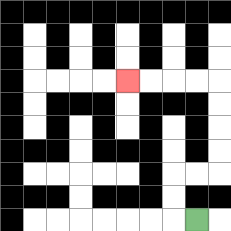{'start': '[8, 9]', 'end': '[5, 3]', 'path_directions': 'L,U,U,R,R,U,U,U,U,L,L,L,L', 'path_coordinates': '[[8, 9], [7, 9], [7, 8], [7, 7], [8, 7], [9, 7], [9, 6], [9, 5], [9, 4], [9, 3], [8, 3], [7, 3], [6, 3], [5, 3]]'}